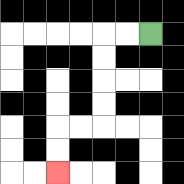{'start': '[6, 1]', 'end': '[2, 7]', 'path_directions': 'L,L,D,D,D,D,L,L,D,D', 'path_coordinates': '[[6, 1], [5, 1], [4, 1], [4, 2], [4, 3], [4, 4], [4, 5], [3, 5], [2, 5], [2, 6], [2, 7]]'}